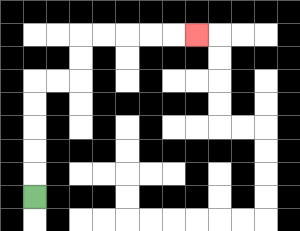{'start': '[1, 8]', 'end': '[8, 1]', 'path_directions': 'U,U,U,U,U,R,R,U,U,R,R,R,R,R', 'path_coordinates': '[[1, 8], [1, 7], [1, 6], [1, 5], [1, 4], [1, 3], [2, 3], [3, 3], [3, 2], [3, 1], [4, 1], [5, 1], [6, 1], [7, 1], [8, 1]]'}